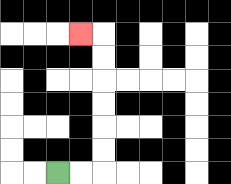{'start': '[2, 7]', 'end': '[3, 1]', 'path_directions': 'R,R,U,U,U,U,U,U,L', 'path_coordinates': '[[2, 7], [3, 7], [4, 7], [4, 6], [4, 5], [4, 4], [4, 3], [4, 2], [4, 1], [3, 1]]'}